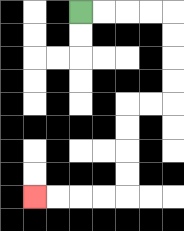{'start': '[3, 0]', 'end': '[1, 8]', 'path_directions': 'R,R,R,R,D,D,D,D,L,L,D,D,D,D,L,L,L,L', 'path_coordinates': '[[3, 0], [4, 0], [5, 0], [6, 0], [7, 0], [7, 1], [7, 2], [7, 3], [7, 4], [6, 4], [5, 4], [5, 5], [5, 6], [5, 7], [5, 8], [4, 8], [3, 8], [2, 8], [1, 8]]'}